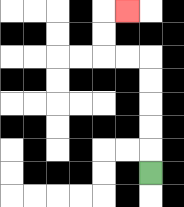{'start': '[6, 7]', 'end': '[5, 0]', 'path_directions': 'U,U,U,U,U,L,L,U,U,R', 'path_coordinates': '[[6, 7], [6, 6], [6, 5], [6, 4], [6, 3], [6, 2], [5, 2], [4, 2], [4, 1], [4, 0], [5, 0]]'}